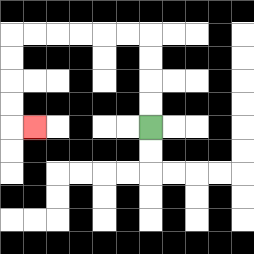{'start': '[6, 5]', 'end': '[1, 5]', 'path_directions': 'U,U,U,U,L,L,L,L,L,L,D,D,D,D,R', 'path_coordinates': '[[6, 5], [6, 4], [6, 3], [6, 2], [6, 1], [5, 1], [4, 1], [3, 1], [2, 1], [1, 1], [0, 1], [0, 2], [0, 3], [0, 4], [0, 5], [1, 5]]'}